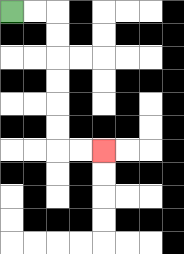{'start': '[0, 0]', 'end': '[4, 6]', 'path_directions': 'R,R,D,D,D,D,D,D,R,R', 'path_coordinates': '[[0, 0], [1, 0], [2, 0], [2, 1], [2, 2], [2, 3], [2, 4], [2, 5], [2, 6], [3, 6], [4, 6]]'}